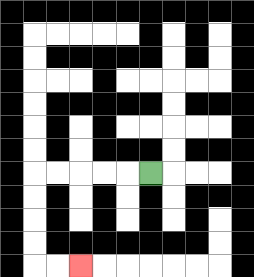{'start': '[6, 7]', 'end': '[3, 11]', 'path_directions': 'L,L,L,L,L,D,D,D,D,R,R', 'path_coordinates': '[[6, 7], [5, 7], [4, 7], [3, 7], [2, 7], [1, 7], [1, 8], [1, 9], [1, 10], [1, 11], [2, 11], [3, 11]]'}